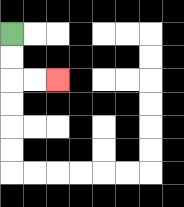{'start': '[0, 1]', 'end': '[2, 3]', 'path_directions': 'D,D,R,R', 'path_coordinates': '[[0, 1], [0, 2], [0, 3], [1, 3], [2, 3]]'}